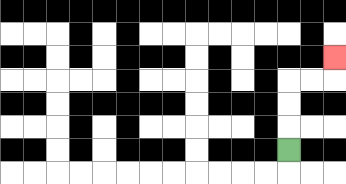{'start': '[12, 6]', 'end': '[14, 2]', 'path_directions': 'U,U,U,R,R,U', 'path_coordinates': '[[12, 6], [12, 5], [12, 4], [12, 3], [13, 3], [14, 3], [14, 2]]'}